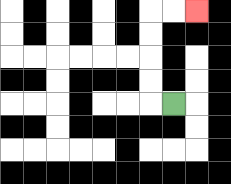{'start': '[7, 4]', 'end': '[8, 0]', 'path_directions': 'L,U,U,U,U,R,R', 'path_coordinates': '[[7, 4], [6, 4], [6, 3], [6, 2], [6, 1], [6, 0], [7, 0], [8, 0]]'}